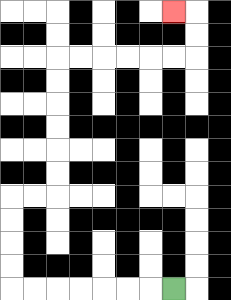{'start': '[7, 12]', 'end': '[7, 0]', 'path_directions': 'L,L,L,L,L,L,L,U,U,U,U,R,R,U,U,U,U,U,U,R,R,R,R,R,R,U,U,L', 'path_coordinates': '[[7, 12], [6, 12], [5, 12], [4, 12], [3, 12], [2, 12], [1, 12], [0, 12], [0, 11], [0, 10], [0, 9], [0, 8], [1, 8], [2, 8], [2, 7], [2, 6], [2, 5], [2, 4], [2, 3], [2, 2], [3, 2], [4, 2], [5, 2], [6, 2], [7, 2], [8, 2], [8, 1], [8, 0], [7, 0]]'}